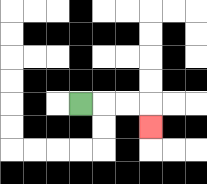{'start': '[3, 4]', 'end': '[6, 5]', 'path_directions': 'R,R,R,D', 'path_coordinates': '[[3, 4], [4, 4], [5, 4], [6, 4], [6, 5]]'}